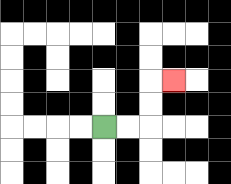{'start': '[4, 5]', 'end': '[7, 3]', 'path_directions': 'R,R,U,U,R', 'path_coordinates': '[[4, 5], [5, 5], [6, 5], [6, 4], [6, 3], [7, 3]]'}